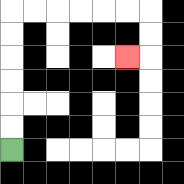{'start': '[0, 6]', 'end': '[5, 2]', 'path_directions': 'U,U,U,U,U,U,R,R,R,R,R,R,D,D,L', 'path_coordinates': '[[0, 6], [0, 5], [0, 4], [0, 3], [0, 2], [0, 1], [0, 0], [1, 0], [2, 0], [3, 0], [4, 0], [5, 0], [6, 0], [6, 1], [6, 2], [5, 2]]'}